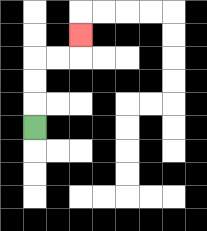{'start': '[1, 5]', 'end': '[3, 1]', 'path_directions': 'U,U,U,R,R,U', 'path_coordinates': '[[1, 5], [1, 4], [1, 3], [1, 2], [2, 2], [3, 2], [3, 1]]'}